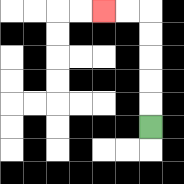{'start': '[6, 5]', 'end': '[4, 0]', 'path_directions': 'U,U,U,U,U,L,L', 'path_coordinates': '[[6, 5], [6, 4], [6, 3], [6, 2], [6, 1], [6, 0], [5, 0], [4, 0]]'}